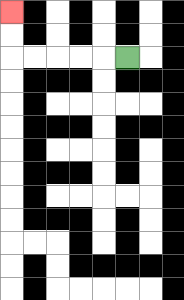{'start': '[5, 2]', 'end': '[0, 0]', 'path_directions': 'L,L,L,L,L,U,U', 'path_coordinates': '[[5, 2], [4, 2], [3, 2], [2, 2], [1, 2], [0, 2], [0, 1], [0, 0]]'}